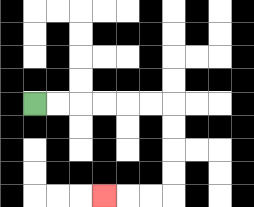{'start': '[1, 4]', 'end': '[4, 8]', 'path_directions': 'R,R,R,R,R,R,D,D,D,D,L,L,L', 'path_coordinates': '[[1, 4], [2, 4], [3, 4], [4, 4], [5, 4], [6, 4], [7, 4], [7, 5], [7, 6], [7, 7], [7, 8], [6, 8], [5, 8], [4, 8]]'}